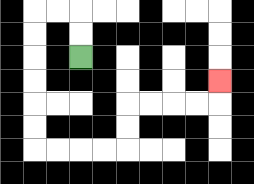{'start': '[3, 2]', 'end': '[9, 3]', 'path_directions': 'U,U,L,L,D,D,D,D,D,D,R,R,R,R,U,U,R,R,R,R,U', 'path_coordinates': '[[3, 2], [3, 1], [3, 0], [2, 0], [1, 0], [1, 1], [1, 2], [1, 3], [1, 4], [1, 5], [1, 6], [2, 6], [3, 6], [4, 6], [5, 6], [5, 5], [5, 4], [6, 4], [7, 4], [8, 4], [9, 4], [9, 3]]'}